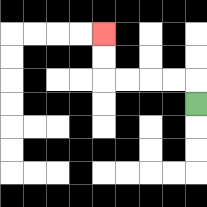{'start': '[8, 4]', 'end': '[4, 1]', 'path_directions': 'U,L,L,L,L,U,U', 'path_coordinates': '[[8, 4], [8, 3], [7, 3], [6, 3], [5, 3], [4, 3], [4, 2], [4, 1]]'}